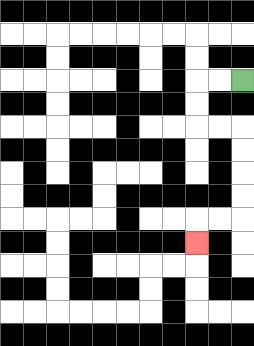{'start': '[10, 3]', 'end': '[8, 10]', 'path_directions': 'L,L,D,D,R,R,D,D,D,D,L,L,D', 'path_coordinates': '[[10, 3], [9, 3], [8, 3], [8, 4], [8, 5], [9, 5], [10, 5], [10, 6], [10, 7], [10, 8], [10, 9], [9, 9], [8, 9], [8, 10]]'}